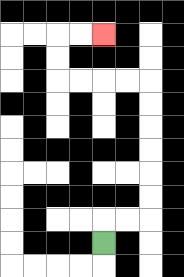{'start': '[4, 10]', 'end': '[4, 1]', 'path_directions': 'U,R,R,U,U,U,U,U,U,L,L,L,L,U,U,R,R', 'path_coordinates': '[[4, 10], [4, 9], [5, 9], [6, 9], [6, 8], [6, 7], [6, 6], [6, 5], [6, 4], [6, 3], [5, 3], [4, 3], [3, 3], [2, 3], [2, 2], [2, 1], [3, 1], [4, 1]]'}